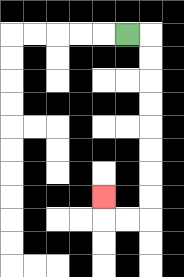{'start': '[5, 1]', 'end': '[4, 8]', 'path_directions': 'R,D,D,D,D,D,D,D,D,L,L,U', 'path_coordinates': '[[5, 1], [6, 1], [6, 2], [6, 3], [6, 4], [6, 5], [6, 6], [6, 7], [6, 8], [6, 9], [5, 9], [4, 9], [4, 8]]'}